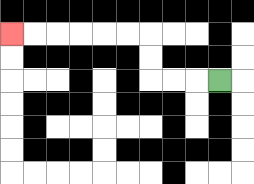{'start': '[9, 3]', 'end': '[0, 1]', 'path_directions': 'L,L,L,U,U,L,L,L,L,L,L', 'path_coordinates': '[[9, 3], [8, 3], [7, 3], [6, 3], [6, 2], [6, 1], [5, 1], [4, 1], [3, 1], [2, 1], [1, 1], [0, 1]]'}